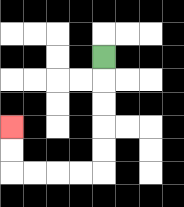{'start': '[4, 2]', 'end': '[0, 5]', 'path_directions': 'D,D,D,D,D,L,L,L,L,U,U', 'path_coordinates': '[[4, 2], [4, 3], [4, 4], [4, 5], [4, 6], [4, 7], [3, 7], [2, 7], [1, 7], [0, 7], [0, 6], [0, 5]]'}